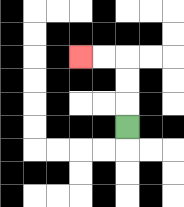{'start': '[5, 5]', 'end': '[3, 2]', 'path_directions': 'U,U,U,L,L', 'path_coordinates': '[[5, 5], [5, 4], [5, 3], [5, 2], [4, 2], [3, 2]]'}